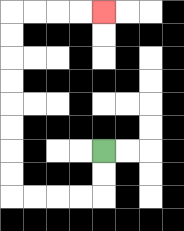{'start': '[4, 6]', 'end': '[4, 0]', 'path_directions': 'D,D,L,L,L,L,U,U,U,U,U,U,U,U,R,R,R,R', 'path_coordinates': '[[4, 6], [4, 7], [4, 8], [3, 8], [2, 8], [1, 8], [0, 8], [0, 7], [0, 6], [0, 5], [0, 4], [0, 3], [0, 2], [0, 1], [0, 0], [1, 0], [2, 0], [3, 0], [4, 0]]'}